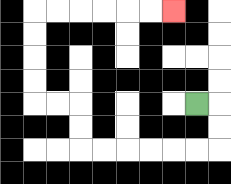{'start': '[8, 4]', 'end': '[7, 0]', 'path_directions': 'R,D,D,L,L,L,L,L,L,U,U,L,L,U,U,U,U,R,R,R,R,R,R', 'path_coordinates': '[[8, 4], [9, 4], [9, 5], [9, 6], [8, 6], [7, 6], [6, 6], [5, 6], [4, 6], [3, 6], [3, 5], [3, 4], [2, 4], [1, 4], [1, 3], [1, 2], [1, 1], [1, 0], [2, 0], [3, 0], [4, 0], [5, 0], [6, 0], [7, 0]]'}